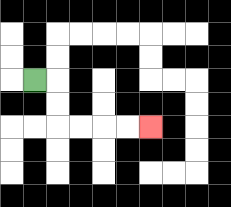{'start': '[1, 3]', 'end': '[6, 5]', 'path_directions': 'R,D,D,R,R,R,R', 'path_coordinates': '[[1, 3], [2, 3], [2, 4], [2, 5], [3, 5], [4, 5], [5, 5], [6, 5]]'}